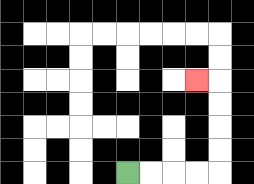{'start': '[5, 7]', 'end': '[8, 3]', 'path_directions': 'R,R,R,R,U,U,U,U,L', 'path_coordinates': '[[5, 7], [6, 7], [7, 7], [8, 7], [9, 7], [9, 6], [9, 5], [9, 4], [9, 3], [8, 3]]'}